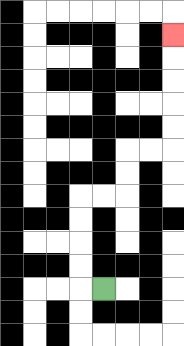{'start': '[4, 12]', 'end': '[7, 1]', 'path_directions': 'L,U,U,U,U,R,R,U,U,R,R,U,U,U,U,U', 'path_coordinates': '[[4, 12], [3, 12], [3, 11], [3, 10], [3, 9], [3, 8], [4, 8], [5, 8], [5, 7], [5, 6], [6, 6], [7, 6], [7, 5], [7, 4], [7, 3], [7, 2], [7, 1]]'}